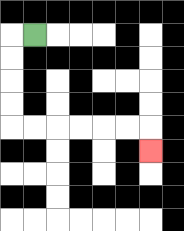{'start': '[1, 1]', 'end': '[6, 6]', 'path_directions': 'L,D,D,D,D,R,R,R,R,R,R,D', 'path_coordinates': '[[1, 1], [0, 1], [0, 2], [0, 3], [0, 4], [0, 5], [1, 5], [2, 5], [3, 5], [4, 5], [5, 5], [6, 5], [6, 6]]'}